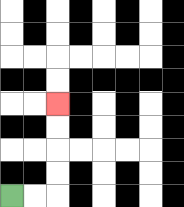{'start': '[0, 8]', 'end': '[2, 4]', 'path_directions': 'R,R,U,U,U,U', 'path_coordinates': '[[0, 8], [1, 8], [2, 8], [2, 7], [2, 6], [2, 5], [2, 4]]'}